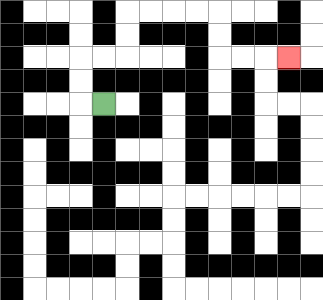{'start': '[4, 4]', 'end': '[12, 2]', 'path_directions': 'L,U,U,R,R,U,U,R,R,R,R,D,D,R,R,R', 'path_coordinates': '[[4, 4], [3, 4], [3, 3], [3, 2], [4, 2], [5, 2], [5, 1], [5, 0], [6, 0], [7, 0], [8, 0], [9, 0], [9, 1], [9, 2], [10, 2], [11, 2], [12, 2]]'}